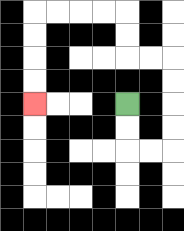{'start': '[5, 4]', 'end': '[1, 4]', 'path_directions': 'D,D,R,R,U,U,U,U,L,L,U,U,L,L,L,L,D,D,D,D', 'path_coordinates': '[[5, 4], [5, 5], [5, 6], [6, 6], [7, 6], [7, 5], [7, 4], [7, 3], [7, 2], [6, 2], [5, 2], [5, 1], [5, 0], [4, 0], [3, 0], [2, 0], [1, 0], [1, 1], [1, 2], [1, 3], [1, 4]]'}